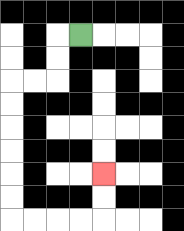{'start': '[3, 1]', 'end': '[4, 7]', 'path_directions': 'L,D,D,L,L,D,D,D,D,D,D,R,R,R,R,U,U', 'path_coordinates': '[[3, 1], [2, 1], [2, 2], [2, 3], [1, 3], [0, 3], [0, 4], [0, 5], [0, 6], [0, 7], [0, 8], [0, 9], [1, 9], [2, 9], [3, 9], [4, 9], [4, 8], [4, 7]]'}